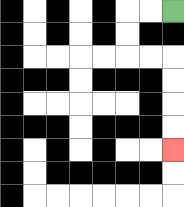{'start': '[7, 0]', 'end': '[7, 6]', 'path_directions': 'L,L,D,D,R,R,D,D,D,D', 'path_coordinates': '[[7, 0], [6, 0], [5, 0], [5, 1], [5, 2], [6, 2], [7, 2], [7, 3], [7, 4], [7, 5], [7, 6]]'}